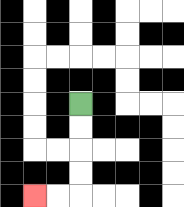{'start': '[3, 4]', 'end': '[1, 8]', 'path_directions': 'D,D,D,D,L,L', 'path_coordinates': '[[3, 4], [3, 5], [3, 6], [3, 7], [3, 8], [2, 8], [1, 8]]'}